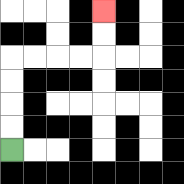{'start': '[0, 6]', 'end': '[4, 0]', 'path_directions': 'U,U,U,U,R,R,R,R,U,U', 'path_coordinates': '[[0, 6], [0, 5], [0, 4], [0, 3], [0, 2], [1, 2], [2, 2], [3, 2], [4, 2], [4, 1], [4, 0]]'}